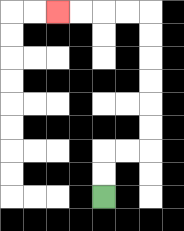{'start': '[4, 8]', 'end': '[2, 0]', 'path_directions': 'U,U,R,R,U,U,U,U,U,U,L,L,L,L', 'path_coordinates': '[[4, 8], [4, 7], [4, 6], [5, 6], [6, 6], [6, 5], [6, 4], [6, 3], [6, 2], [6, 1], [6, 0], [5, 0], [4, 0], [3, 0], [2, 0]]'}